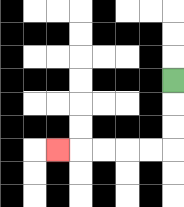{'start': '[7, 3]', 'end': '[2, 6]', 'path_directions': 'D,D,D,L,L,L,L,L', 'path_coordinates': '[[7, 3], [7, 4], [7, 5], [7, 6], [6, 6], [5, 6], [4, 6], [3, 6], [2, 6]]'}